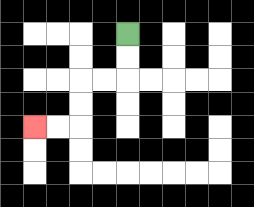{'start': '[5, 1]', 'end': '[1, 5]', 'path_directions': 'D,D,L,L,D,D,L,L', 'path_coordinates': '[[5, 1], [5, 2], [5, 3], [4, 3], [3, 3], [3, 4], [3, 5], [2, 5], [1, 5]]'}